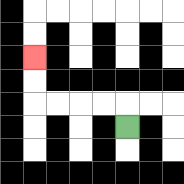{'start': '[5, 5]', 'end': '[1, 2]', 'path_directions': 'U,L,L,L,L,U,U', 'path_coordinates': '[[5, 5], [5, 4], [4, 4], [3, 4], [2, 4], [1, 4], [1, 3], [1, 2]]'}